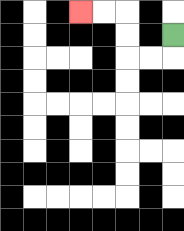{'start': '[7, 1]', 'end': '[3, 0]', 'path_directions': 'D,L,L,U,U,L,L', 'path_coordinates': '[[7, 1], [7, 2], [6, 2], [5, 2], [5, 1], [5, 0], [4, 0], [3, 0]]'}